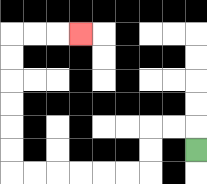{'start': '[8, 6]', 'end': '[3, 1]', 'path_directions': 'U,L,L,D,D,L,L,L,L,L,L,U,U,U,U,U,U,R,R,R', 'path_coordinates': '[[8, 6], [8, 5], [7, 5], [6, 5], [6, 6], [6, 7], [5, 7], [4, 7], [3, 7], [2, 7], [1, 7], [0, 7], [0, 6], [0, 5], [0, 4], [0, 3], [0, 2], [0, 1], [1, 1], [2, 1], [3, 1]]'}